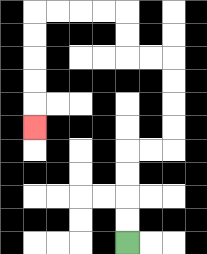{'start': '[5, 10]', 'end': '[1, 5]', 'path_directions': 'U,U,U,U,R,R,U,U,U,U,L,L,U,U,L,L,L,L,D,D,D,D,D', 'path_coordinates': '[[5, 10], [5, 9], [5, 8], [5, 7], [5, 6], [6, 6], [7, 6], [7, 5], [7, 4], [7, 3], [7, 2], [6, 2], [5, 2], [5, 1], [5, 0], [4, 0], [3, 0], [2, 0], [1, 0], [1, 1], [1, 2], [1, 3], [1, 4], [1, 5]]'}